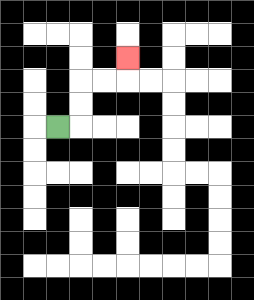{'start': '[2, 5]', 'end': '[5, 2]', 'path_directions': 'R,U,U,R,R,U', 'path_coordinates': '[[2, 5], [3, 5], [3, 4], [3, 3], [4, 3], [5, 3], [5, 2]]'}